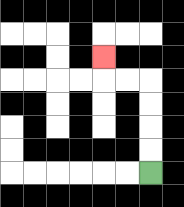{'start': '[6, 7]', 'end': '[4, 2]', 'path_directions': 'U,U,U,U,L,L,U', 'path_coordinates': '[[6, 7], [6, 6], [6, 5], [6, 4], [6, 3], [5, 3], [4, 3], [4, 2]]'}